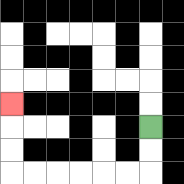{'start': '[6, 5]', 'end': '[0, 4]', 'path_directions': 'D,D,L,L,L,L,L,L,U,U,U', 'path_coordinates': '[[6, 5], [6, 6], [6, 7], [5, 7], [4, 7], [3, 7], [2, 7], [1, 7], [0, 7], [0, 6], [0, 5], [0, 4]]'}